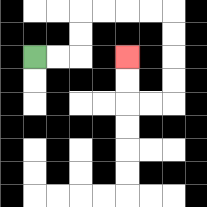{'start': '[1, 2]', 'end': '[5, 2]', 'path_directions': 'R,R,U,U,R,R,R,R,D,D,D,D,L,L,U,U', 'path_coordinates': '[[1, 2], [2, 2], [3, 2], [3, 1], [3, 0], [4, 0], [5, 0], [6, 0], [7, 0], [7, 1], [7, 2], [7, 3], [7, 4], [6, 4], [5, 4], [5, 3], [5, 2]]'}